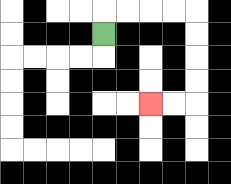{'start': '[4, 1]', 'end': '[6, 4]', 'path_directions': 'U,R,R,R,R,D,D,D,D,L,L', 'path_coordinates': '[[4, 1], [4, 0], [5, 0], [6, 0], [7, 0], [8, 0], [8, 1], [8, 2], [8, 3], [8, 4], [7, 4], [6, 4]]'}